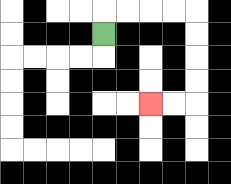{'start': '[4, 1]', 'end': '[6, 4]', 'path_directions': 'U,R,R,R,R,D,D,D,D,L,L', 'path_coordinates': '[[4, 1], [4, 0], [5, 0], [6, 0], [7, 0], [8, 0], [8, 1], [8, 2], [8, 3], [8, 4], [7, 4], [6, 4]]'}